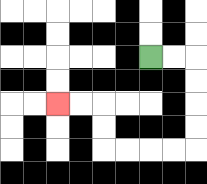{'start': '[6, 2]', 'end': '[2, 4]', 'path_directions': 'R,R,D,D,D,D,L,L,L,L,U,U,L,L', 'path_coordinates': '[[6, 2], [7, 2], [8, 2], [8, 3], [8, 4], [8, 5], [8, 6], [7, 6], [6, 6], [5, 6], [4, 6], [4, 5], [4, 4], [3, 4], [2, 4]]'}